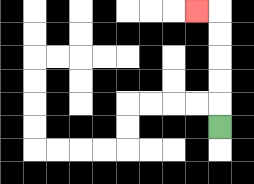{'start': '[9, 5]', 'end': '[8, 0]', 'path_directions': 'U,U,U,U,U,L', 'path_coordinates': '[[9, 5], [9, 4], [9, 3], [9, 2], [9, 1], [9, 0], [8, 0]]'}